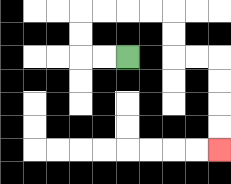{'start': '[5, 2]', 'end': '[9, 6]', 'path_directions': 'L,L,U,U,R,R,R,R,D,D,R,R,D,D,D,D', 'path_coordinates': '[[5, 2], [4, 2], [3, 2], [3, 1], [3, 0], [4, 0], [5, 0], [6, 0], [7, 0], [7, 1], [7, 2], [8, 2], [9, 2], [9, 3], [9, 4], [9, 5], [9, 6]]'}